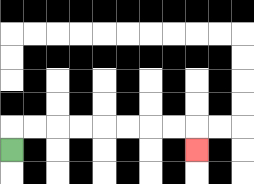{'start': '[0, 6]', 'end': '[8, 6]', 'path_directions': 'U,R,R,R,R,R,R,R,R,D', 'path_coordinates': '[[0, 6], [0, 5], [1, 5], [2, 5], [3, 5], [4, 5], [5, 5], [6, 5], [7, 5], [8, 5], [8, 6]]'}